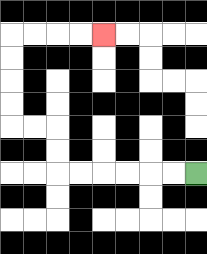{'start': '[8, 7]', 'end': '[4, 1]', 'path_directions': 'L,L,L,L,L,L,U,U,L,L,U,U,U,U,R,R,R,R', 'path_coordinates': '[[8, 7], [7, 7], [6, 7], [5, 7], [4, 7], [3, 7], [2, 7], [2, 6], [2, 5], [1, 5], [0, 5], [0, 4], [0, 3], [0, 2], [0, 1], [1, 1], [2, 1], [3, 1], [4, 1]]'}